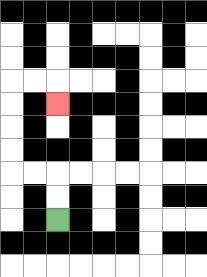{'start': '[2, 9]', 'end': '[2, 4]', 'path_directions': 'U,U,L,L,U,U,U,U,R,R,D', 'path_coordinates': '[[2, 9], [2, 8], [2, 7], [1, 7], [0, 7], [0, 6], [0, 5], [0, 4], [0, 3], [1, 3], [2, 3], [2, 4]]'}